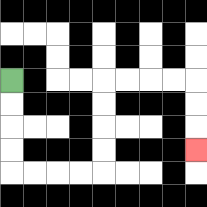{'start': '[0, 3]', 'end': '[8, 6]', 'path_directions': 'D,D,D,D,R,R,R,R,U,U,U,U,R,R,R,R,D,D,D', 'path_coordinates': '[[0, 3], [0, 4], [0, 5], [0, 6], [0, 7], [1, 7], [2, 7], [3, 7], [4, 7], [4, 6], [4, 5], [4, 4], [4, 3], [5, 3], [6, 3], [7, 3], [8, 3], [8, 4], [8, 5], [8, 6]]'}